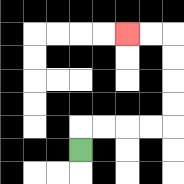{'start': '[3, 6]', 'end': '[5, 1]', 'path_directions': 'U,R,R,R,R,U,U,U,U,L,L', 'path_coordinates': '[[3, 6], [3, 5], [4, 5], [5, 5], [6, 5], [7, 5], [7, 4], [7, 3], [7, 2], [7, 1], [6, 1], [5, 1]]'}